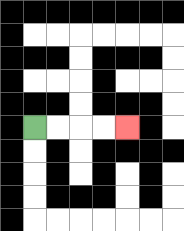{'start': '[1, 5]', 'end': '[5, 5]', 'path_directions': 'R,R,R,R', 'path_coordinates': '[[1, 5], [2, 5], [3, 5], [4, 5], [5, 5]]'}